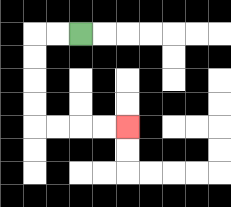{'start': '[3, 1]', 'end': '[5, 5]', 'path_directions': 'L,L,D,D,D,D,R,R,R,R', 'path_coordinates': '[[3, 1], [2, 1], [1, 1], [1, 2], [1, 3], [1, 4], [1, 5], [2, 5], [3, 5], [4, 5], [5, 5]]'}